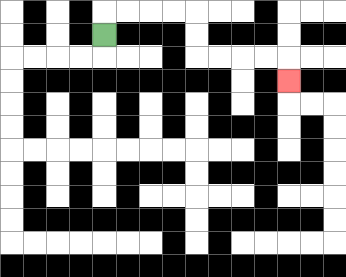{'start': '[4, 1]', 'end': '[12, 3]', 'path_directions': 'U,R,R,R,R,D,D,R,R,R,R,D', 'path_coordinates': '[[4, 1], [4, 0], [5, 0], [6, 0], [7, 0], [8, 0], [8, 1], [8, 2], [9, 2], [10, 2], [11, 2], [12, 2], [12, 3]]'}